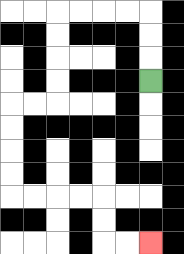{'start': '[6, 3]', 'end': '[6, 10]', 'path_directions': 'U,U,U,L,L,L,L,D,D,D,D,L,L,D,D,D,D,R,R,R,R,D,D,R,R', 'path_coordinates': '[[6, 3], [6, 2], [6, 1], [6, 0], [5, 0], [4, 0], [3, 0], [2, 0], [2, 1], [2, 2], [2, 3], [2, 4], [1, 4], [0, 4], [0, 5], [0, 6], [0, 7], [0, 8], [1, 8], [2, 8], [3, 8], [4, 8], [4, 9], [4, 10], [5, 10], [6, 10]]'}